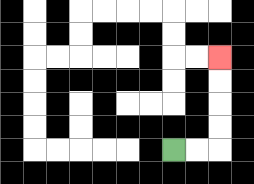{'start': '[7, 6]', 'end': '[9, 2]', 'path_directions': 'R,R,U,U,U,U', 'path_coordinates': '[[7, 6], [8, 6], [9, 6], [9, 5], [9, 4], [9, 3], [9, 2]]'}